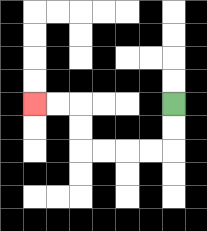{'start': '[7, 4]', 'end': '[1, 4]', 'path_directions': 'D,D,L,L,L,L,U,U,L,L', 'path_coordinates': '[[7, 4], [7, 5], [7, 6], [6, 6], [5, 6], [4, 6], [3, 6], [3, 5], [3, 4], [2, 4], [1, 4]]'}